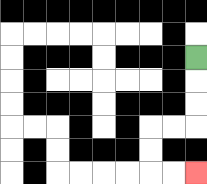{'start': '[8, 2]', 'end': '[8, 7]', 'path_directions': 'D,D,D,L,L,D,D,R,R', 'path_coordinates': '[[8, 2], [8, 3], [8, 4], [8, 5], [7, 5], [6, 5], [6, 6], [6, 7], [7, 7], [8, 7]]'}